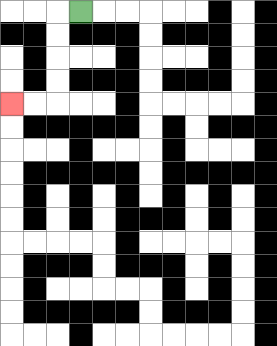{'start': '[3, 0]', 'end': '[0, 4]', 'path_directions': 'L,D,D,D,D,L,L', 'path_coordinates': '[[3, 0], [2, 0], [2, 1], [2, 2], [2, 3], [2, 4], [1, 4], [0, 4]]'}